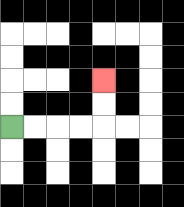{'start': '[0, 5]', 'end': '[4, 3]', 'path_directions': 'R,R,R,R,U,U', 'path_coordinates': '[[0, 5], [1, 5], [2, 5], [3, 5], [4, 5], [4, 4], [4, 3]]'}